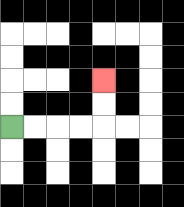{'start': '[0, 5]', 'end': '[4, 3]', 'path_directions': 'R,R,R,R,U,U', 'path_coordinates': '[[0, 5], [1, 5], [2, 5], [3, 5], [4, 5], [4, 4], [4, 3]]'}